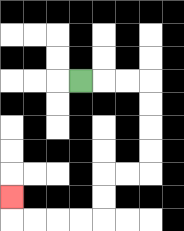{'start': '[3, 3]', 'end': '[0, 8]', 'path_directions': 'R,R,R,D,D,D,D,L,L,D,D,L,L,L,L,U', 'path_coordinates': '[[3, 3], [4, 3], [5, 3], [6, 3], [6, 4], [6, 5], [6, 6], [6, 7], [5, 7], [4, 7], [4, 8], [4, 9], [3, 9], [2, 9], [1, 9], [0, 9], [0, 8]]'}